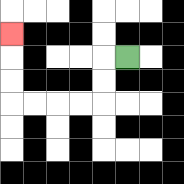{'start': '[5, 2]', 'end': '[0, 1]', 'path_directions': 'L,D,D,L,L,L,L,U,U,U', 'path_coordinates': '[[5, 2], [4, 2], [4, 3], [4, 4], [3, 4], [2, 4], [1, 4], [0, 4], [0, 3], [0, 2], [0, 1]]'}